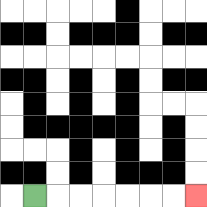{'start': '[1, 8]', 'end': '[8, 8]', 'path_directions': 'R,R,R,R,R,R,R', 'path_coordinates': '[[1, 8], [2, 8], [3, 8], [4, 8], [5, 8], [6, 8], [7, 8], [8, 8]]'}